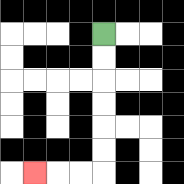{'start': '[4, 1]', 'end': '[1, 7]', 'path_directions': 'D,D,D,D,D,D,L,L,L', 'path_coordinates': '[[4, 1], [4, 2], [4, 3], [4, 4], [4, 5], [4, 6], [4, 7], [3, 7], [2, 7], [1, 7]]'}